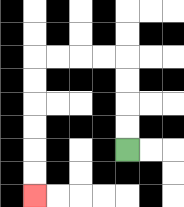{'start': '[5, 6]', 'end': '[1, 8]', 'path_directions': 'U,U,U,U,L,L,L,L,D,D,D,D,D,D', 'path_coordinates': '[[5, 6], [5, 5], [5, 4], [5, 3], [5, 2], [4, 2], [3, 2], [2, 2], [1, 2], [1, 3], [1, 4], [1, 5], [1, 6], [1, 7], [1, 8]]'}